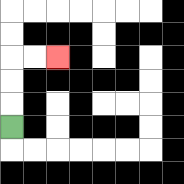{'start': '[0, 5]', 'end': '[2, 2]', 'path_directions': 'U,U,U,R,R', 'path_coordinates': '[[0, 5], [0, 4], [0, 3], [0, 2], [1, 2], [2, 2]]'}